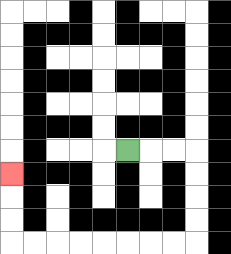{'start': '[5, 6]', 'end': '[0, 7]', 'path_directions': 'R,R,R,D,D,D,D,L,L,L,L,L,L,L,L,U,U,U', 'path_coordinates': '[[5, 6], [6, 6], [7, 6], [8, 6], [8, 7], [8, 8], [8, 9], [8, 10], [7, 10], [6, 10], [5, 10], [4, 10], [3, 10], [2, 10], [1, 10], [0, 10], [0, 9], [0, 8], [0, 7]]'}